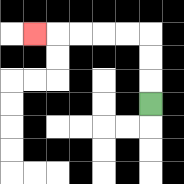{'start': '[6, 4]', 'end': '[1, 1]', 'path_directions': 'U,U,U,L,L,L,L,L', 'path_coordinates': '[[6, 4], [6, 3], [6, 2], [6, 1], [5, 1], [4, 1], [3, 1], [2, 1], [1, 1]]'}